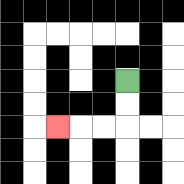{'start': '[5, 3]', 'end': '[2, 5]', 'path_directions': 'D,D,L,L,L', 'path_coordinates': '[[5, 3], [5, 4], [5, 5], [4, 5], [3, 5], [2, 5]]'}